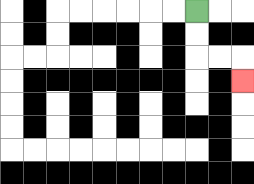{'start': '[8, 0]', 'end': '[10, 3]', 'path_directions': 'D,D,R,R,D', 'path_coordinates': '[[8, 0], [8, 1], [8, 2], [9, 2], [10, 2], [10, 3]]'}